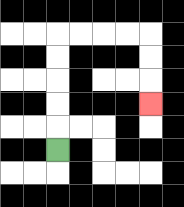{'start': '[2, 6]', 'end': '[6, 4]', 'path_directions': 'U,U,U,U,U,R,R,R,R,D,D,D', 'path_coordinates': '[[2, 6], [2, 5], [2, 4], [2, 3], [2, 2], [2, 1], [3, 1], [4, 1], [5, 1], [6, 1], [6, 2], [6, 3], [6, 4]]'}